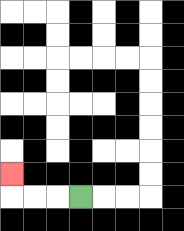{'start': '[3, 8]', 'end': '[0, 7]', 'path_directions': 'L,L,L,U', 'path_coordinates': '[[3, 8], [2, 8], [1, 8], [0, 8], [0, 7]]'}